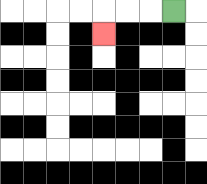{'start': '[7, 0]', 'end': '[4, 1]', 'path_directions': 'L,L,L,D', 'path_coordinates': '[[7, 0], [6, 0], [5, 0], [4, 0], [4, 1]]'}